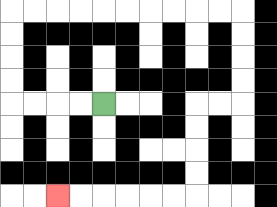{'start': '[4, 4]', 'end': '[2, 8]', 'path_directions': 'L,L,L,L,U,U,U,U,R,R,R,R,R,R,R,R,R,R,D,D,D,D,L,L,D,D,D,D,L,L,L,L,L,L', 'path_coordinates': '[[4, 4], [3, 4], [2, 4], [1, 4], [0, 4], [0, 3], [0, 2], [0, 1], [0, 0], [1, 0], [2, 0], [3, 0], [4, 0], [5, 0], [6, 0], [7, 0], [8, 0], [9, 0], [10, 0], [10, 1], [10, 2], [10, 3], [10, 4], [9, 4], [8, 4], [8, 5], [8, 6], [8, 7], [8, 8], [7, 8], [6, 8], [5, 8], [4, 8], [3, 8], [2, 8]]'}